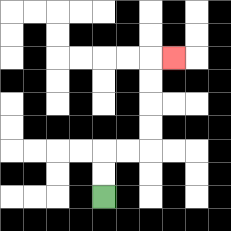{'start': '[4, 8]', 'end': '[7, 2]', 'path_directions': 'U,U,R,R,U,U,U,U,R', 'path_coordinates': '[[4, 8], [4, 7], [4, 6], [5, 6], [6, 6], [6, 5], [6, 4], [6, 3], [6, 2], [7, 2]]'}